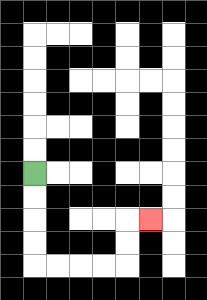{'start': '[1, 7]', 'end': '[6, 9]', 'path_directions': 'D,D,D,D,R,R,R,R,U,U,R', 'path_coordinates': '[[1, 7], [1, 8], [1, 9], [1, 10], [1, 11], [2, 11], [3, 11], [4, 11], [5, 11], [5, 10], [5, 9], [6, 9]]'}